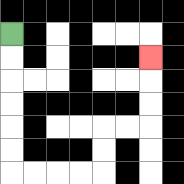{'start': '[0, 1]', 'end': '[6, 2]', 'path_directions': 'D,D,D,D,D,D,R,R,R,R,U,U,R,R,U,U,U', 'path_coordinates': '[[0, 1], [0, 2], [0, 3], [0, 4], [0, 5], [0, 6], [0, 7], [1, 7], [2, 7], [3, 7], [4, 7], [4, 6], [4, 5], [5, 5], [6, 5], [6, 4], [6, 3], [6, 2]]'}